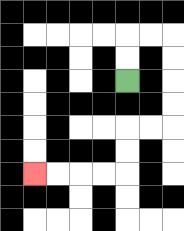{'start': '[5, 3]', 'end': '[1, 7]', 'path_directions': 'U,U,R,R,D,D,D,D,L,L,D,D,L,L,L,L', 'path_coordinates': '[[5, 3], [5, 2], [5, 1], [6, 1], [7, 1], [7, 2], [7, 3], [7, 4], [7, 5], [6, 5], [5, 5], [5, 6], [5, 7], [4, 7], [3, 7], [2, 7], [1, 7]]'}